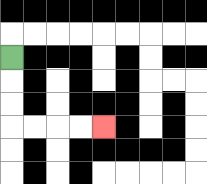{'start': '[0, 2]', 'end': '[4, 5]', 'path_directions': 'D,D,D,R,R,R,R', 'path_coordinates': '[[0, 2], [0, 3], [0, 4], [0, 5], [1, 5], [2, 5], [3, 5], [4, 5]]'}